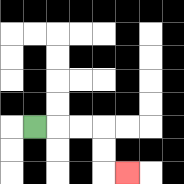{'start': '[1, 5]', 'end': '[5, 7]', 'path_directions': 'R,R,R,D,D,R', 'path_coordinates': '[[1, 5], [2, 5], [3, 5], [4, 5], [4, 6], [4, 7], [5, 7]]'}